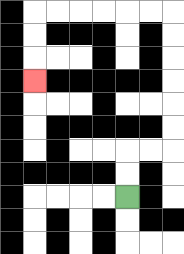{'start': '[5, 8]', 'end': '[1, 3]', 'path_directions': 'U,U,R,R,U,U,U,U,U,U,L,L,L,L,L,L,D,D,D', 'path_coordinates': '[[5, 8], [5, 7], [5, 6], [6, 6], [7, 6], [7, 5], [7, 4], [7, 3], [7, 2], [7, 1], [7, 0], [6, 0], [5, 0], [4, 0], [3, 0], [2, 0], [1, 0], [1, 1], [1, 2], [1, 3]]'}